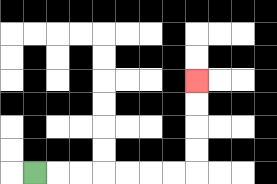{'start': '[1, 7]', 'end': '[8, 3]', 'path_directions': 'R,R,R,R,R,R,R,U,U,U,U', 'path_coordinates': '[[1, 7], [2, 7], [3, 7], [4, 7], [5, 7], [6, 7], [7, 7], [8, 7], [8, 6], [8, 5], [8, 4], [8, 3]]'}